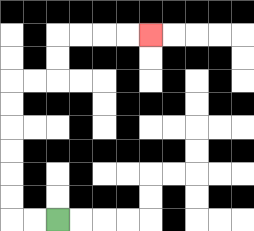{'start': '[2, 9]', 'end': '[6, 1]', 'path_directions': 'L,L,U,U,U,U,U,U,R,R,U,U,R,R,R,R', 'path_coordinates': '[[2, 9], [1, 9], [0, 9], [0, 8], [0, 7], [0, 6], [0, 5], [0, 4], [0, 3], [1, 3], [2, 3], [2, 2], [2, 1], [3, 1], [4, 1], [5, 1], [6, 1]]'}